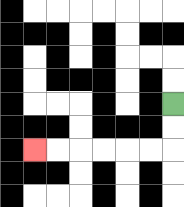{'start': '[7, 4]', 'end': '[1, 6]', 'path_directions': 'D,D,L,L,L,L,L,L', 'path_coordinates': '[[7, 4], [7, 5], [7, 6], [6, 6], [5, 6], [4, 6], [3, 6], [2, 6], [1, 6]]'}